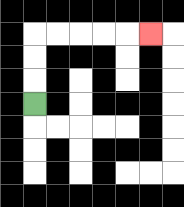{'start': '[1, 4]', 'end': '[6, 1]', 'path_directions': 'U,U,U,R,R,R,R,R', 'path_coordinates': '[[1, 4], [1, 3], [1, 2], [1, 1], [2, 1], [3, 1], [4, 1], [5, 1], [6, 1]]'}